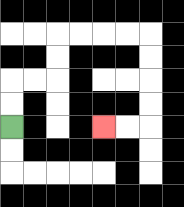{'start': '[0, 5]', 'end': '[4, 5]', 'path_directions': 'U,U,R,R,U,U,R,R,R,R,D,D,D,D,L,L', 'path_coordinates': '[[0, 5], [0, 4], [0, 3], [1, 3], [2, 3], [2, 2], [2, 1], [3, 1], [4, 1], [5, 1], [6, 1], [6, 2], [6, 3], [6, 4], [6, 5], [5, 5], [4, 5]]'}